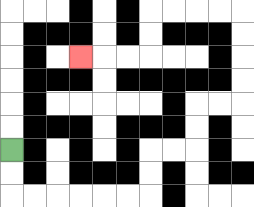{'start': '[0, 6]', 'end': '[3, 2]', 'path_directions': 'D,D,R,R,R,R,R,R,U,U,R,R,U,U,R,R,U,U,U,U,L,L,L,L,D,D,L,L,L', 'path_coordinates': '[[0, 6], [0, 7], [0, 8], [1, 8], [2, 8], [3, 8], [4, 8], [5, 8], [6, 8], [6, 7], [6, 6], [7, 6], [8, 6], [8, 5], [8, 4], [9, 4], [10, 4], [10, 3], [10, 2], [10, 1], [10, 0], [9, 0], [8, 0], [7, 0], [6, 0], [6, 1], [6, 2], [5, 2], [4, 2], [3, 2]]'}